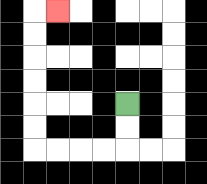{'start': '[5, 4]', 'end': '[2, 0]', 'path_directions': 'D,D,L,L,L,L,U,U,U,U,U,U,R', 'path_coordinates': '[[5, 4], [5, 5], [5, 6], [4, 6], [3, 6], [2, 6], [1, 6], [1, 5], [1, 4], [1, 3], [1, 2], [1, 1], [1, 0], [2, 0]]'}